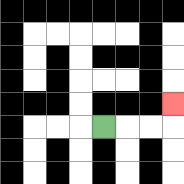{'start': '[4, 5]', 'end': '[7, 4]', 'path_directions': 'R,R,R,U', 'path_coordinates': '[[4, 5], [5, 5], [6, 5], [7, 5], [7, 4]]'}